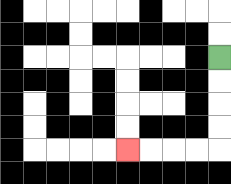{'start': '[9, 2]', 'end': '[5, 6]', 'path_directions': 'D,D,D,D,L,L,L,L', 'path_coordinates': '[[9, 2], [9, 3], [9, 4], [9, 5], [9, 6], [8, 6], [7, 6], [6, 6], [5, 6]]'}